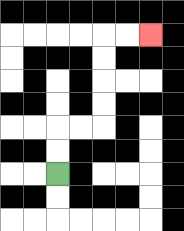{'start': '[2, 7]', 'end': '[6, 1]', 'path_directions': 'U,U,R,R,U,U,U,U,R,R', 'path_coordinates': '[[2, 7], [2, 6], [2, 5], [3, 5], [4, 5], [4, 4], [4, 3], [4, 2], [4, 1], [5, 1], [6, 1]]'}